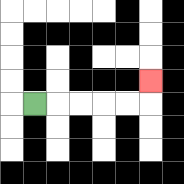{'start': '[1, 4]', 'end': '[6, 3]', 'path_directions': 'R,R,R,R,R,U', 'path_coordinates': '[[1, 4], [2, 4], [3, 4], [4, 4], [5, 4], [6, 4], [6, 3]]'}